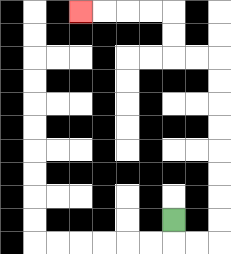{'start': '[7, 9]', 'end': '[3, 0]', 'path_directions': 'D,R,R,U,U,U,U,U,U,U,U,L,L,U,U,L,L,L,L', 'path_coordinates': '[[7, 9], [7, 10], [8, 10], [9, 10], [9, 9], [9, 8], [9, 7], [9, 6], [9, 5], [9, 4], [9, 3], [9, 2], [8, 2], [7, 2], [7, 1], [7, 0], [6, 0], [5, 0], [4, 0], [3, 0]]'}